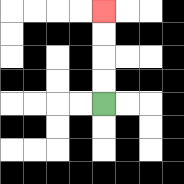{'start': '[4, 4]', 'end': '[4, 0]', 'path_directions': 'U,U,U,U', 'path_coordinates': '[[4, 4], [4, 3], [4, 2], [4, 1], [4, 0]]'}